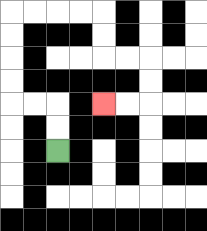{'start': '[2, 6]', 'end': '[4, 4]', 'path_directions': 'U,U,L,L,U,U,U,U,R,R,R,R,D,D,R,R,D,D,L,L', 'path_coordinates': '[[2, 6], [2, 5], [2, 4], [1, 4], [0, 4], [0, 3], [0, 2], [0, 1], [0, 0], [1, 0], [2, 0], [3, 0], [4, 0], [4, 1], [4, 2], [5, 2], [6, 2], [6, 3], [6, 4], [5, 4], [4, 4]]'}